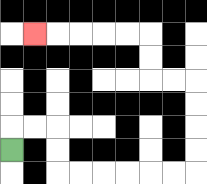{'start': '[0, 6]', 'end': '[1, 1]', 'path_directions': 'U,R,R,D,D,R,R,R,R,R,R,U,U,U,U,L,L,U,U,L,L,L,L,L', 'path_coordinates': '[[0, 6], [0, 5], [1, 5], [2, 5], [2, 6], [2, 7], [3, 7], [4, 7], [5, 7], [6, 7], [7, 7], [8, 7], [8, 6], [8, 5], [8, 4], [8, 3], [7, 3], [6, 3], [6, 2], [6, 1], [5, 1], [4, 1], [3, 1], [2, 1], [1, 1]]'}